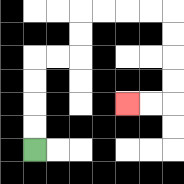{'start': '[1, 6]', 'end': '[5, 4]', 'path_directions': 'U,U,U,U,R,R,U,U,R,R,R,R,D,D,D,D,L,L', 'path_coordinates': '[[1, 6], [1, 5], [1, 4], [1, 3], [1, 2], [2, 2], [3, 2], [3, 1], [3, 0], [4, 0], [5, 0], [6, 0], [7, 0], [7, 1], [7, 2], [7, 3], [7, 4], [6, 4], [5, 4]]'}